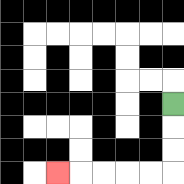{'start': '[7, 4]', 'end': '[2, 7]', 'path_directions': 'D,D,D,L,L,L,L,L', 'path_coordinates': '[[7, 4], [7, 5], [7, 6], [7, 7], [6, 7], [5, 7], [4, 7], [3, 7], [2, 7]]'}